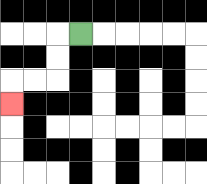{'start': '[3, 1]', 'end': '[0, 4]', 'path_directions': 'L,D,D,L,L,D', 'path_coordinates': '[[3, 1], [2, 1], [2, 2], [2, 3], [1, 3], [0, 3], [0, 4]]'}